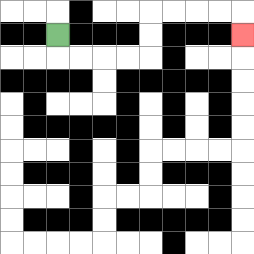{'start': '[2, 1]', 'end': '[10, 1]', 'path_directions': 'D,R,R,R,R,U,U,R,R,R,R,D', 'path_coordinates': '[[2, 1], [2, 2], [3, 2], [4, 2], [5, 2], [6, 2], [6, 1], [6, 0], [7, 0], [8, 0], [9, 0], [10, 0], [10, 1]]'}